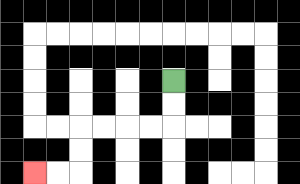{'start': '[7, 3]', 'end': '[1, 7]', 'path_directions': 'D,D,L,L,L,L,D,D,L,L', 'path_coordinates': '[[7, 3], [7, 4], [7, 5], [6, 5], [5, 5], [4, 5], [3, 5], [3, 6], [3, 7], [2, 7], [1, 7]]'}